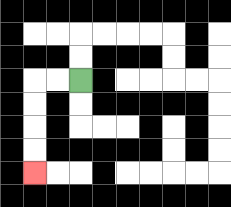{'start': '[3, 3]', 'end': '[1, 7]', 'path_directions': 'L,L,D,D,D,D', 'path_coordinates': '[[3, 3], [2, 3], [1, 3], [1, 4], [1, 5], [1, 6], [1, 7]]'}